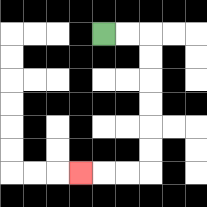{'start': '[4, 1]', 'end': '[3, 7]', 'path_directions': 'R,R,D,D,D,D,D,D,L,L,L', 'path_coordinates': '[[4, 1], [5, 1], [6, 1], [6, 2], [6, 3], [6, 4], [6, 5], [6, 6], [6, 7], [5, 7], [4, 7], [3, 7]]'}